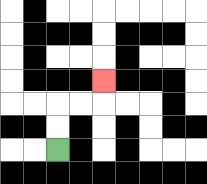{'start': '[2, 6]', 'end': '[4, 3]', 'path_directions': 'U,U,R,R,U', 'path_coordinates': '[[2, 6], [2, 5], [2, 4], [3, 4], [4, 4], [4, 3]]'}